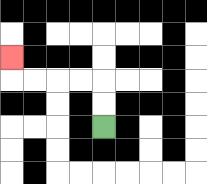{'start': '[4, 5]', 'end': '[0, 2]', 'path_directions': 'U,U,L,L,L,L,U', 'path_coordinates': '[[4, 5], [4, 4], [4, 3], [3, 3], [2, 3], [1, 3], [0, 3], [0, 2]]'}